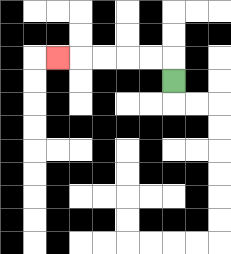{'start': '[7, 3]', 'end': '[2, 2]', 'path_directions': 'U,L,L,L,L,L', 'path_coordinates': '[[7, 3], [7, 2], [6, 2], [5, 2], [4, 2], [3, 2], [2, 2]]'}